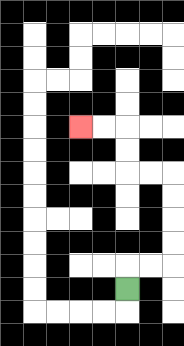{'start': '[5, 12]', 'end': '[3, 5]', 'path_directions': 'U,R,R,U,U,U,U,L,L,U,U,L,L', 'path_coordinates': '[[5, 12], [5, 11], [6, 11], [7, 11], [7, 10], [7, 9], [7, 8], [7, 7], [6, 7], [5, 7], [5, 6], [5, 5], [4, 5], [3, 5]]'}